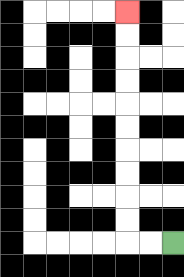{'start': '[7, 10]', 'end': '[5, 0]', 'path_directions': 'L,L,U,U,U,U,U,U,U,U,U,U', 'path_coordinates': '[[7, 10], [6, 10], [5, 10], [5, 9], [5, 8], [5, 7], [5, 6], [5, 5], [5, 4], [5, 3], [5, 2], [5, 1], [5, 0]]'}